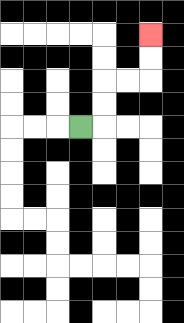{'start': '[3, 5]', 'end': '[6, 1]', 'path_directions': 'R,U,U,R,R,U,U', 'path_coordinates': '[[3, 5], [4, 5], [4, 4], [4, 3], [5, 3], [6, 3], [6, 2], [6, 1]]'}